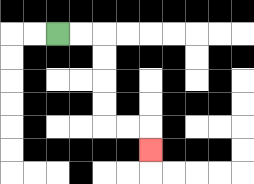{'start': '[2, 1]', 'end': '[6, 6]', 'path_directions': 'R,R,D,D,D,D,R,R,D', 'path_coordinates': '[[2, 1], [3, 1], [4, 1], [4, 2], [4, 3], [4, 4], [4, 5], [5, 5], [6, 5], [6, 6]]'}